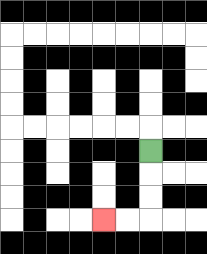{'start': '[6, 6]', 'end': '[4, 9]', 'path_directions': 'D,D,D,L,L', 'path_coordinates': '[[6, 6], [6, 7], [6, 8], [6, 9], [5, 9], [4, 9]]'}